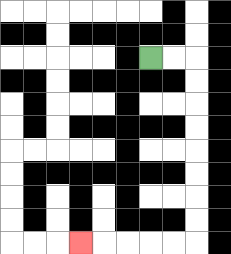{'start': '[6, 2]', 'end': '[3, 10]', 'path_directions': 'R,R,D,D,D,D,D,D,D,D,L,L,L,L,L', 'path_coordinates': '[[6, 2], [7, 2], [8, 2], [8, 3], [8, 4], [8, 5], [8, 6], [8, 7], [8, 8], [8, 9], [8, 10], [7, 10], [6, 10], [5, 10], [4, 10], [3, 10]]'}